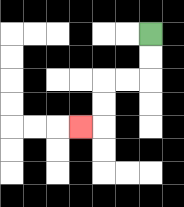{'start': '[6, 1]', 'end': '[3, 5]', 'path_directions': 'D,D,L,L,D,D,L', 'path_coordinates': '[[6, 1], [6, 2], [6, 3], [5, 3], [4, 3], [4, 4], [4, 5], [3, 5]]'}